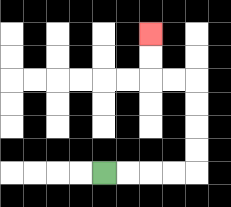{'start': '[4, 7]', 'end': '[6, 1]', 'path_directions': 'R,R,R,R,U,U,U,U,L,L,U,U', 'path_coordinates': '[[4, 7], [5, 7], [6, 7], [7, 7], [8, 7], [8, 6], [8, 5], [8, 4], [8, 3], [7, 3], [6, 3], [6, 2], [6, 1]]'}